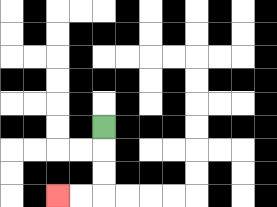{'start': '[4, 5]', 'end': '[2, 8]', 'path_directions': 'D,D,D,L,L', 'path_coordinates': '[[4, 5], [4, 6], [4, 7], [4, 8], [3, 8], [2, 8]]'}